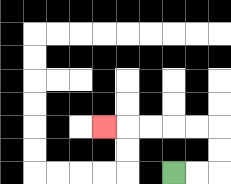{'start': '[7, 7]', 'end': '[4, 5]', 'path_directions': 'R,R,U,U,L,L,L,L,L', 'path_coordinates': '[[7, 7], [8, 7], [9, 7], [9, 6], [9, 5], [8, 5], [7, 5], [6, 5], [5, 5], [4, 5]]'}